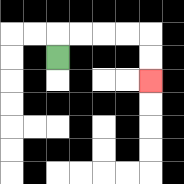{'start': '[2, 2]', 'end': '[6, 3]', 'path_directions': 'U,R,R,R,R,D,D', 'path_coordinates': '[[2, 2], [2, 1], [3, 1], [4, 1], [5, 1], [6, 1], [6, 2], [6, 3]]'}